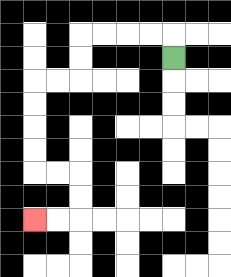{'start': '[7, 2]', 'end': '[1, 9]', 'path_directions': 'U,L,L,L,L,D,D,L,L,D,D,D,D,R,R,D,D,L,L', 'path_coordinates': '[[7, 2], [7, 1], [6, 1], [5, 1], [4, 1], [3, 1], [3, 2], [3, 3], [2, 3], [1, 3], [1, 4], [1, 5], [1, 6], [1, 7], [2, 7], [3, 7], [3, 8], [3, 9], [2, 9], [1, 9]]'}